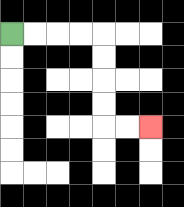{'start': '[0, 1]', 'end': '[6, 5]', 'path_directions': 'R,R,R,R,D,D,D,D,R,R', 'path_coordinates': '[[0, 1], [1, 1], [2, 1], [3, 1], [4, 1], [4, 2], [4, 3], [4, 4], [4, 5], [5, 5], [6, 5]]'}